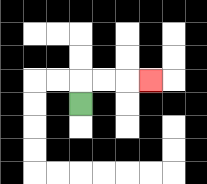{'start': '[3, 4]', 'end': '[6, 3]', 'path_directions': 'U,R,R,R', 'path_coordinates': '[[3, 4], [3, 3], [4, 3], [5, 3], [6, 3]]'}